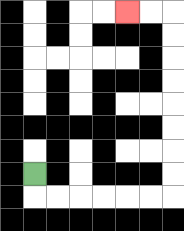{'start': '[1, 7]', 'end': '[5, 0]', 'path_directions': 'D,R,R,R,R,R,R,U,U,U,U,U,U,U,U,L,L', 'path_coordinates': '[[1, 7], [1, 8], [2, 8], [3, 8], [4, 8], [5, 8], [6, 8], [7, 8], [7, 7], [7, 6], [7, 5], [7, 4], [7, 3], [7, 2], [7, 1], [7, 0], [6, 0], [5, 0]]'}